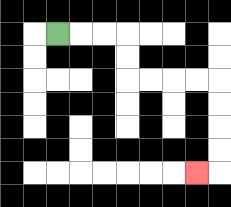{'start': '[2, 1]', 'end': '[8, 7]', 'path_directions': 'R,R,R,D,D,R,R,R,R,D,D,D,D,L', 'path_coordinates': '[[2, 1], [3, 1], [4, 1], [5, 1], [5, 2], [5, 3], [6, 3], [7, 3], [8, 3], [9, 3], [9, 4], [9, 5], [9, 6], [9, 7], [8, 7]]'}